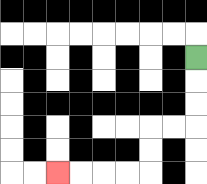{'start': '[8, 2]', 'end': '[2, 7]', 'path_directions': 'D,D,D,L,L,D,D,L,L,L,L', 'path_coordinates': '[[8, 2], [8, 3], [8, 4], [8, 5], [7, 5], [6, 5], [6, 6], [6, 7], [5, 7], [4, 7], [3, 7], [2, 7]]'}